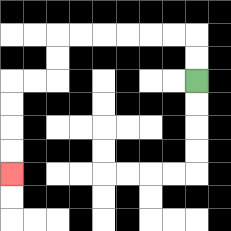{'start': '[8, 3]', 'end': '[0, 7]', 'path_directions': 'U,U,L,L,L,L,L,L,D,D,L,L,D,D,D,D', 'path_coordinates': '[[8, 3], [8, 2], [8, 1], [7, 1], [6, 1], [5, 1], [4, 1], [3, 1], [2, 1], [2, 2], [2, 3], [1, 3], [0, 3], [0, 4], [0, 5], [0, 6], [0, 7]]'}